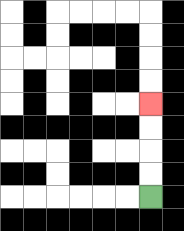{'start': '[6, 8]', 'end': '[6, 4]', 'path_directions': 'U,U,U,U', 'path_coordinates': '[[6, 8], [6, 7], [6, 6], [6, 5], [6, 4]]'}